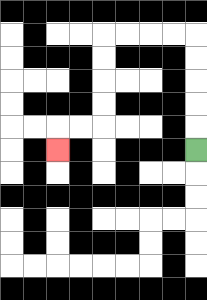{'start': '[8, 6]', 'end': '[2, 6]', 'path_directions': 'U,U,U,U,U,L,L,L,L,D,D,D,D,L,L,D', 'path_coordinates': '[[8, 6], [8, 5], [8, 4], [8, 3], [8, 2], [8, 1], [7, 1], [6, 1], [5, 1], [4, 1], [4, 2], [4, 3], [4, 4], [4, 5], [3, 5], [2, 5], [2, 6]]'}